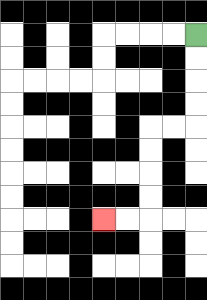{'start': '[8, 1]', 'end': '[4, 9]', 'path_directions': 'D,D,D,D,L,L,D,D,D,D,L,L', 'path_coordinates': '[[8, 1], [8, 2], [8, 3], [8, 4], [8, 5], [7, 5], [6, 5], [6, 6], [6, 7], [6, 8], [6, 9], [5, 9], [4, 9]]'}